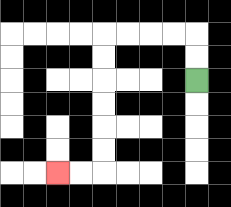{'start': '[8, 3]', 'end': '[2, 7]', 'path_directions': 'U,U,L,L,L,L,D,D,D,D,D,D,L,L', 'path_coordinates': '[[8, 3], [8, 2], [8, 1], [7, 1], [6, 1], [5, 1], [4, 1], [4, 2], [4, 3], [4, 4], [4, 5], [4, 6], [4, 7], [3, 7], [2, 7]]'}